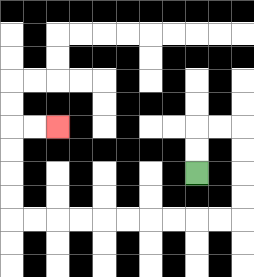{'start': '[8, 7]', 'end': '[2, 5]', 'path_directions': 'U,U,R,R,D,D,D,D,L,L,L,L,L,L,L,L,L,L,U,U,U,U,R,R', 'path_coordinates': '[[8, 7], [8, 6], [8, 5], [9, 5], [10, 5], [10, 6], [10, 7], [10, 8], [10, 9], [9, 9], [8, 9], [7, 9], [6, 9], [5, 9], [4, 9], [3, 9], [2, 9], [1, 9], [0, 9], [0, 8], [0, 7], [0, 6], [0, 5], [1, 5], [2, 5]]'}